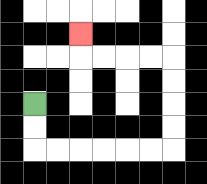{'start': '[1, 4]', 'end': '[3, 1]', 'path_directions': 'D,D,R,R,R,R,R,R,U,U,U,U,L,L,L,L,U', 'path_coordinates': '[[1, 4], [1, 5], [1, 6], [2, 6], [3, 6], [4, 6], [5, 6], [6, 6], [7, 6], [7, 5], [7, 4], [7, 3], [7, 2], [6, 2], [5, 2], [4, 2], [3, 2], [3, 1]]'}